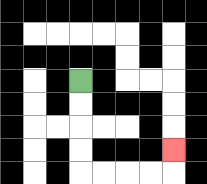{'start': '[3, 3]', 'end': '[7, 6]', 'path_directions': 'D,D,D,D,R,R,R,R,U', 'path_coordinates': '[[3, 3], [3, 4], [3, 5], [3, 6], [3, 7], [4, 7], [5, 7], [6, 7], [7, 7], [7, 6]]'}